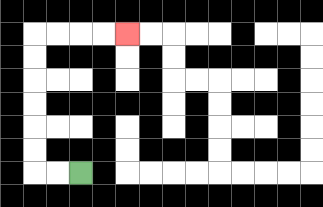{'start': '[3, 7]', 'end': '[5, 1]', 'path_directions': 'L,L,U,U,U,U,U,U,R,R,R,R', 'path_coordinates': '[[3, 7], [2, 7], [1, 7], [1, 6], [1, 5], [1, 4], [1, 3], [1, 2], [1, 1], [2, 1], [3, 1], [4, 1], [5, 1]]'}